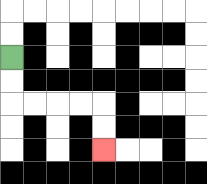{'start': '[0, 2]', 'end': '[4, 6]', 'path_directions': 'D,D,R,R,R,R,D,D', 'path_coordinates': '[[0, 2], [0, 3], [0, 4], [1, 4], [2, 4], [3, 4], [4, 4], [4, 5], [4, 6]]'}